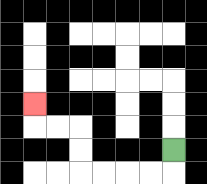{'start': '[7, 6]', 'end': '[1, 4]', 'path_directions': 'D,L,L,L,L,U,U,L,L,U', 'path_coordinates': '[[7, 6], [7, 7], [6, 7], [5, 7], [4, 7], [3, 7], [3, 6], [3, 5], [2, 5], [1, 5], [1, 4]]'}